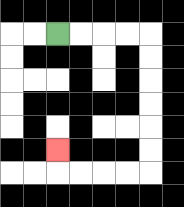{'start': '[2, 1]', 'end': '[2, 6]', 'path_directions': 'R,R,R,R,D,D,D,D,D,D,L,L,L,L,U', 'path_coordinates': '[[2, 1], [3, 1], [4, 1], [5, 1], [6, 1], [6, 2], [6, 3], [6, 4], [6, 5], [6, 6], [6, 7], [5, 7], [4, 7], [3, 7], [2, 7], [2, 6]]'}